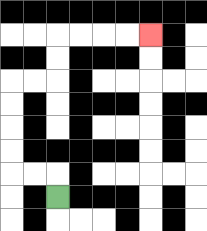{'start': '[2, 8]', 'end': '[6, 1]', 'path_directions': 'U,L,L,U,U,U,U,R,R,U,U,R,R,R,R', 'path_coordinates': '[[2, 8], [2, 7], [1, 7], [0, 7], [0, 6], [0, 5], [0, 4], [0, 3], [1, 3], [2, 3], [2, 2], [2, 1], [3, 1], [4, 1], [5, 1], [6, 1]]'}